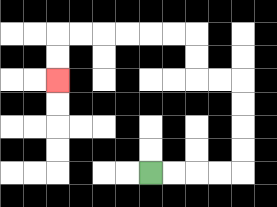{'start': '[6, 7]', 'end': '[2, 3]', 'path_directions': 'R,R,R,R,U,U,U,U,L,L,U,U,L,L,L,L,L,L,D,D', 'path_coordinates': '[[6, 7], [7, 7], [8, 7], [9, 7], [10, 7], [10, 6], [10, 5], [10, 4], [10, 3], [9, 3], [8, 3], [8, 2], [8, 1], [7, 1], [6, 1], [5, 1], [4, 1], [3, 1], [2, 1], [2, 2], [2, 3]]'}